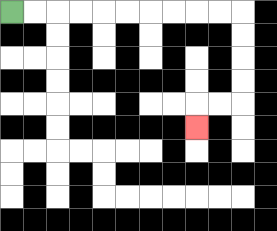{'start': '[0, 0]', 'end': '[8, 5]', 'path_directions': 'R,R,R,R,R,R,R,R,R,R,D,D,D,D,L,L,D', 'path_coordinates': '[[0, 0], [1, 0], [2, 0], [3, 0], [4, 0], [5, 0], [6, 0], [7, 0], [8, 0], [9, 0], [10, 0], [10, 1], [10, 2], [10, 3], [10, 4], [9, 4], [8, 4], [8, 5]]'}